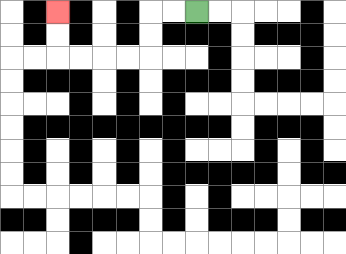{'start': '[8, 0]', 'end': '[2, 0]', 'path_directions': 'L,L,D,D,L,L,L,L,U,U', 'path_coordinates': '[[8, 0], [7, 0], [6, 0], [6, 1], [6, 2], [5, 2], [4, 2], [3, 2], [2, 2], [2, 1], [2, 0]]'}